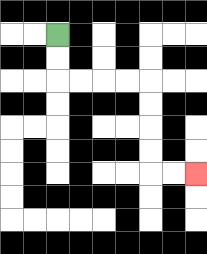{'start': '[2, 1]', 'end': '[8, 7]', 'path_directions': 'D,D,R,R,R,R,D,D,D,D,R,R', 'path_coordinates': '[[2, 1], [2, 2], [2, 3], [3, 3], [4, 3], [5, 3], [6, 3], [6, 4], [6, 5], [6, 6], [6, 7], [7, 7], [8, 7]]'}